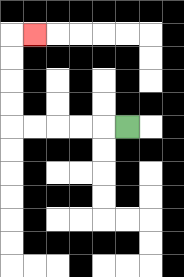{'start': '[5, 5]', 'end': '[1, 1]', 'path_directions': 'L,L,L,L,L,U,U,U,U,R', 'path_coordinates': '[[5, 5], [4, 5], [3, 5], [2, 5], [1, 5], [0, 5], [0, 4], [0, 3], [0, 2], [0, 1], [1, 1]]'}